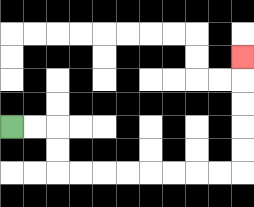{'start': '[0, 5]', 'end': '[10, 2]', 'path_directions': 'R,R,D,D,R,R,R,R,R,R,R,R,U,U,U,U,U', 'path_coordinates': '[[0, 5], [1, 5], [2, 5], [2, 6], [2, 7], [3, 7], [4, 7], [5, 7], [6, 7], [7, 7], [8, 7], [9, 7], [10, 7], [10, 6], [10, 5], [10, 4], [10, 3], [10, 2]]'}